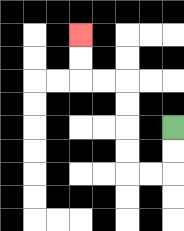{'start': '[7, 5]', 'end': '[3, 1]', 'path_directions': 'D,D,L,L,U,U,U,U,L,L,U,U', 'path_coordinates': '[[7, 5], [7, 6], [7, 7], [6, 7], [5, 7], [5, 6], [5, 5], [5, 4], [5, 3], [4, 3], [3, 3], [3, 2], [3, 1]]'}